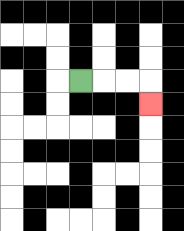{'start': '[3, 3]', 'end': '[6, 4]', 'path_directions': 'R,R,R,D', 'path_coordinates': '[[3, 3], [4, 3], [5, 3], [6, 3], [6, 4]]'}